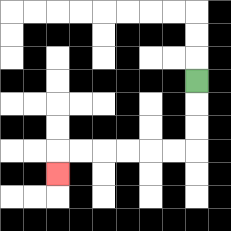{'start': '[8, 3]', 'end': '[2, 7]', 'path_directions': 'D,D,D,L,L,L,L,L,L,D', 'path_coordinates': '[[8, 3], [8, 4], [8, 5], [8, 6], [7, 6], [6, 6], [5, 6], [4, 6], [3, 6], [2, 6], [2, 7]]'}